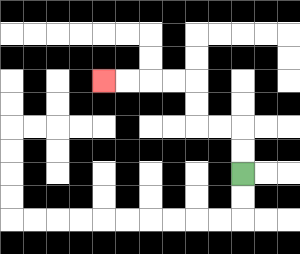{'start': '[10, 7]', 'end': '[4, 3]', 'path_directions': 'U,U,L,L,U,U,L,L,L,L', 'path_coordinates': '[[10, 7], [10, 6], [10, 5], [9, 5], [8, 5], [8, 4], [8, 3], [7, 3], [6, 3], [5, 3], [4, 3]]'}